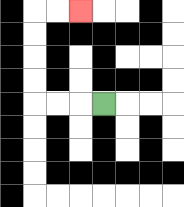{'start': '[4, 4]', 'end': '[3, 0]', 'path_directions': 'L,L,L,U,U,U,U,R,R', 'path_coordinates': '[[4, 4], [3, 4], [2, 4], [1, 4], [1, 3], [1, 2], [1, 1], [1, 0], [2, 0], [3, 0]]'}